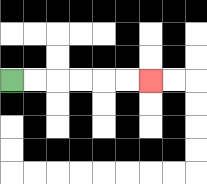{'start': '[0, 3]', 'end': '[6, 3]', 'path_directions': 'R,R,R,R,R,R', 'path_coordinates': '[[0, 3], [1, 3], [2, 3], [3, 3], [4, 3], [5, 3], [6, 3]]'}